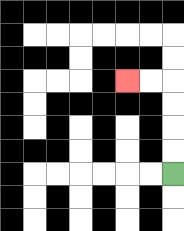{'start': '[7, 7]', 'end': '[5, 3]', 'path_directions': 'U,U,U,U,L,L', 'path_coordinates': '[[7, 7], [7, 6], [7, 5], [7, 4], [7, 3], [6, 3], [5, 3]]'}